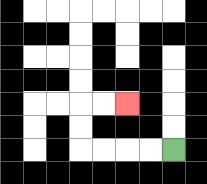{'start': '[7, 6]', 'end': '[5, 4]', 'path_directions': 'L,L,L,L,U,U,R,R', 'path_coordinates': '[[7, 6], [6, 6], [5, 6], [4, 6], [3, 6], [3, 5], [3, 4], [4, 4], [5, 4]]'}